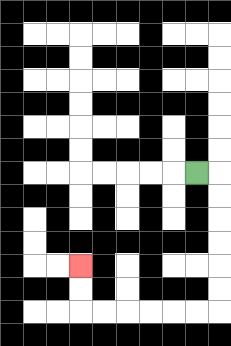{'start': '[8, 7]', 'end': '[3, 11]', 'path_directions': 'R,D,D,D,D,D,D,L,L,L,L,L,L,U,U', 'path_coordinates': '[[8, 7], [9, 7], [9, 8], [9, 9], [9, 10], [9, 11], [9, 12], [9, 13], [8, 13], [7, 13], [6, 13], [5, 13], [4, 13], [3, 13], [3, 12], [3, 11]]'}